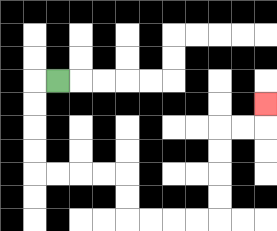{'start': '[2, 3]', 'end': '[11, 4]', 'path_directions': 'L,D,D,D,D,R,R,R,R,D,D,R,R,R,R,U,U,U,U,R,R,U', 'path_coordinates': '[[2, 3], [1, 3], [1, 4], [1, 5], [1, 6], [1, 7], [2, 7], [3, 7], [4, 7], [5, 7], [5, 8], [5, 9], [6, 9], [7, 9], [8, 9], [9, 9], [9, 8], [9, 7], [9, 6], [9, 5], [10, 5], [11, 5], [11, 4]]'}